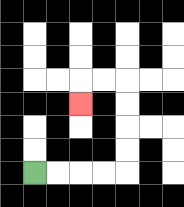{'start': '[1, 7]', 'end': '[3, 4]', 'path_directions': 'R,R,R,R,U,U,U,U,L,L,D', 'path_coordinates': '[[1, 7], [2, 7], [3, 7], [4, 7], [5, 7], [5, 6], [5, 5], [5, 4], [5, 3], [4, 3], [3, 3], [3, 4]]'}